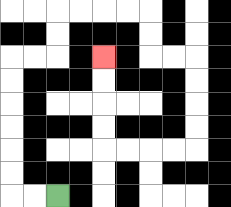{'start': '[2, 8]', 'end': '[4, 2]', 'path_directions': 'L,L,U,U,U,U,U,U,R,R,U,U,R,R,R,R,D,D,R,R,D,D,D,D,L,L,L,L,U,U,U,U', 'path_coordinates': '[[2, 8], [1, 8], [0, 8], [0, 7], [0, 6], [0, 5], [0, 4], [0, 3], [0, 2], [1, 2], [2, 2], [2, 1], [2, 0], [3, 0], [4, 0], [5, 0], [6, 0], [6, 1], [6, 2], [7, 2], [8, 2], [8, 3], [8, 4], [8, 5], [8, 6], [7, 6], [6, 6], [5, 6], [4, 6], [4, 5], [4, 4], [4, 3], [4, 2]]'}